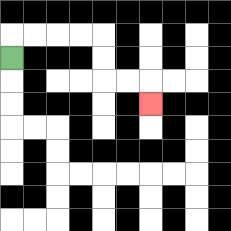{'start': '[0, 2]', 'end': '[6, 4]', 'path_directions': 'U,R,R,R,R,D,D,R,R,D', 'path_coordinates': '[[0, 2], [0, 1], [1, 1], [2, 1], [3, 1], [4, 1], [4, 2], [4, 3], [5, 3], [6, 3], [6, 4]]'}